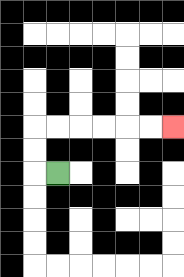{'start': '[2, 7]', 'end': '[7, 5]', 'path_directions': 'L,U,U,R,R,R,R,R,R', 'path_coordinates': '[[2, 7], [1, 7], [1, 6], [1, 5], [2, 5], [3, 5], [4, 5], [5, 5], [6, 5], [7, 5]]'}